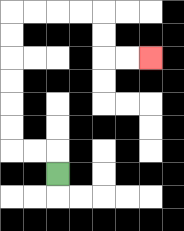{'start': '[2, 7]', 'end': '[6, 2]', 'path_directions': 'U,L,L,U,U,U,U,U,U,R,R,R,R,D,D,R,R', 'path_coordinates': '[[2, 7], [2, 6], [1, 6], [0, 6], [0, 5], [0, 4], [0, 3], [0, 2], [0, 1], [0, 0], [1, 0], [2, 0], [3, 0], [4, 0], [4, 1], [4, 2], [5, 2], [6, 2]]'}